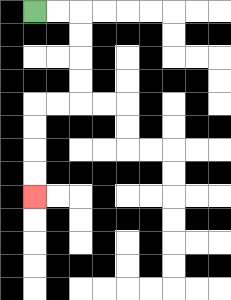{'start': '[1, 0]', 'end': '[1, 8]', 'path_directions': 'R,R,D,D,D,D,L,L,D,D,D,D', 'path_coordinates': '[[1, 0], [2, 0], [3, 0], [3, 1], [3, 2], [3, 3], [3, 4], [2, 4], [1, 4], [1, 5], [1, 6], [1, 7], [1, 8]]'}